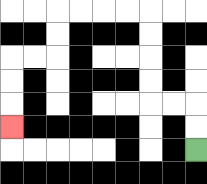{'start': '[8, 6]', 'end': '[0, 5]', 'path_directions': 'U,U,L,L,U,U,U,U,L,L,L,L,D,D,L,L,D,D,D', 'path_coordinates': '[[8, 6], [8, 5], [8, 4], [7, 4], [6, 4], [6, 3], [6, 2], [6, 1], [6, 0], [5, 0], [4, 0], [3, 0], [2, 0], [2, 1], [2, 2], [1, 2], [0, 2], [0, 3], [0, 4], [0, 5]]'}